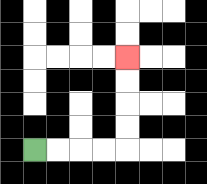{'start': '[1, 6]', 'end': '[5, 2]', 'path_directions': 'R,R,R,R,U,U,U,U', 'path_coordinates': '[[1, 6], [2, 6], [3, 6], [4, 6], [5, 6], [5, 5], [5, 4], [5, 3], [5, 2]]'}